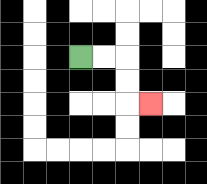{'start': '[3, 2]', 'end': '[6, 4]', 'path_directions': 'R,R,D,D,R', 'path_coordinates': '[[3, 2], [4, 2], [5, 2], [5, 3], [5, 4], [6, 4]]'}